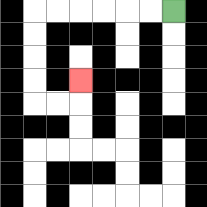{'start': '[7, 0]', 'end': '[3, 3]', 'path_directions': 'L,L,L,L,L,L,D,D,D,D,R,R,U', 'path_coordinates': '[[7, 0], [6, 0], [5, 0], [4, 0], [3, 0], [2, 0], [1, 0], [1, 1], [1, 2], [1, 3], [1, 4], [2, 4], [3, 4], [3, 3]]'}